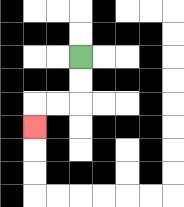{'start': '[3, 2]', 'end': '[1, 5]', 'path_directions': 'D,D,L,L,D', 'path_coordinates': '[[3, 2], [3, 3], [3, 4], [2, 4], [1, 4], [1, 5]]'}